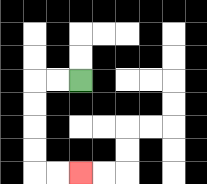{'start': '[3, 3]', 'end': '[3, 7]', 'path_directions': 'L,L,D,D,D,D,R,R', 'path_coordinates': '[[3, 3], [2, 3], [1, 3], [1, 4], [1, 5], [1, 6], [1, 7], [2, 7], [3, 7]]'}